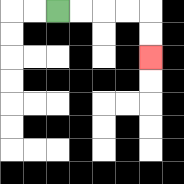{'start': '[2, 0]', 'end': '[6, 2]', 'path_directions': 'R,R,R,R,D,D', 'path_coordinates': '[[2, 0], [3, 0], [4, 0], [5, 0], [6, 0], [6, 1], [6, 2]]'}